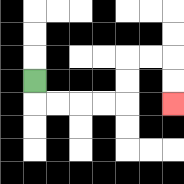{'start': '[1, 3]', 'end': '[7, 4]', 'path_directions': 'D,R,R,R,R,U,U,R,R,D,D', 'path_coordinates': '[[1, 3], [1, 4], [2, 4], [3, 4], [4, 4], [5, 4], [5, 3], [5, 2], [6, 2], [7, 2], [7, 3], [7, 4]]'}